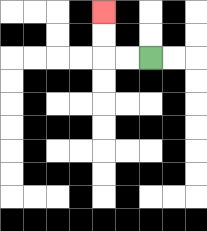{'start': '[6, 2]', 'end': '[4, 0]', 'path_directions': 'L,L,U,U', 'path_coordinates': '[[6, 2], [5, 2], [4, 2], [4, 1], [4, 0]]'}